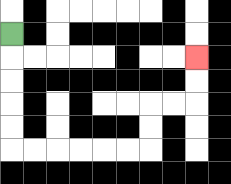{'start': '[0, 1]', 'end': '[8, 2]', 'path_directions': 'D,D,D,D,D,R,R,R,R,R,R,U,U,R,R,U,U', 'path_coordinates': '[[0, 1], [0, 2], [0, 3], [0, 4], [0, 5], [0, 6], [1, 6], [2, 6], [3, 6], [4, 6], [5, 6], [6, 6], [6, 5], [6, 4], [7, 4], [8, 4], [8, 3], [8, 2]]'}